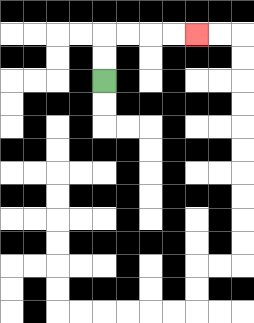{'start': '[4, 3]', 'end': '[8, 1]', 'path_directions': 'U,U,R,R,R,R', 'path_coordinates': '[[4, 3], [4, 2], [4, 1], [5, 1], [6, 1], [7, 1], [8, 1]]'}